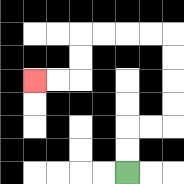{'start': '[5, 7]', 'end': '[1, 3]', 'path_directions': 'U,U,R,R,U,U,U,U,L,L,L,L,D,D,L,L', 'path_coordinates': '[[5, 7], [5, 6], [5, 5], [6, 5], [7, 5], [7, 4], [7, 3], [7, 2], [7, 1], [6, 1], [5, 1], [4, 1], [3, 1], [3, 2], [3, 3], [2, 3], [1, 3]]'}